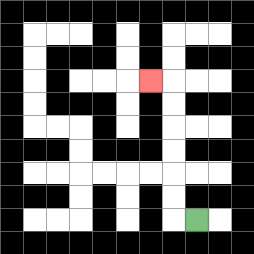{'start': '[8, 9]', 'end': '[6, 3]', 'path_directions': 'L,U,U,U,U,U,U,L', 'path_coordinates': '[[8, 9], [7, 9], [7, 8], [7, 7], [7, 6], [7, 5], [7, 4], [7, 3], [6, 3]]'}